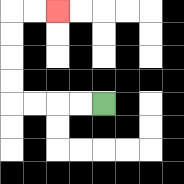{'start': '[4, 4]', 'end': '[2, 0]', 'path_directions': 'L,L,L,L,U,U,U,U,R,R', 'path_coordinates': '[[4, 4], [3, 4], [2, 4], [1, 4], [0, 4], [0, 3], [0, 2], [0, 1], [0, 0], [1, 0], [2, 0]]'}